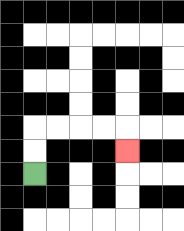{'start': '[1, 7]', 'end': '[5, 6]', 'path_directions': 'U,U,R,R,R,R,D', 'path_coordinates': '[[1, 7], [1, 6], [1, 5], [2, 5], [3, 5], [4, 5], [5, 5], [5, 6]]'}